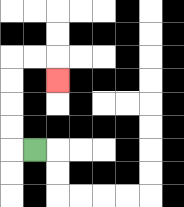{'start': '[1, 6]', 'end': '[2, 3]', 'path_directions': 'L,U,U,U,U,R,R,D', 'path_coordinates': '[[1, 6], [0, 6], [0, 5], [0, 4], [0, 3], [0, 2], [1, 2], [2, 2], [2, 3]]'}